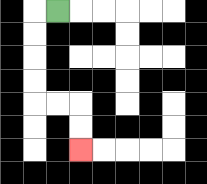{'start': '[2, 0]', 'end': '[3, 6]', 'path_directions': 'L,D,D,D,D,R,R,D,D', 'path_coordinates': '[[2, 0], [1, 0], [1, 1], [1, 2], [1, 3], [1, 4], [2, 4], [3, 4], [3, 5], [3, 6]]'}